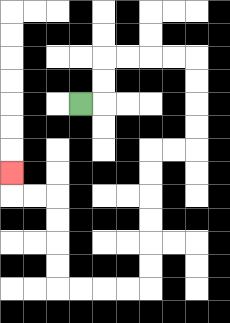{'start': '[3, 4]', 'end': '[0, 7]', 'path_directions': 'R,U,U,R,R,R,R,D,D,D,D,L,L,D,D,D,D,D,D,L,L,L,L,U,U,U,U,L,L,U', 'path_coordinates': '[[3, 4], [4, 4], [4, 3], [4, 2], [5, 2], [6, 2], [7, 2], [8, 2], [8, 3], [8, 4], [8, 5], [8, 6], [7, 6], [6, 6], [6, 7], [6, 8], [6, 9], [6, 10], [6, 11], [6, 12], [5, 12], [4, 12], [3, 12], [2, 12], [2, 11], [2, 10], [2, 9], [2, 8], [1, 8], [0, 8], [0, 7]]'}